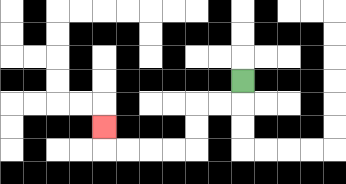{'start': '[10, 3]', 'end': '[4, 5]', 'path_directions': 'D,L,L,D,D,L,L,L,L,U', 'path_coordinates': '[[10, 3], [10, 4], [9, 4], [8, 4], [8, 5], [8, 6], [7, 6], [6, 6], [5, 6], [4, 6], [4, 5]]'}